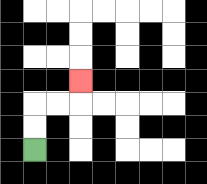{'start': '[1, 6]', 'end': '[3, 3]', 'path_directions': 'U,U,R,R,U', 'path_coordinates': '[[1, 6], [1, 5], [1, 4], [2, 4], [3, 4], [3, 3]]'}